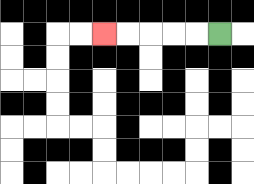{'start': '[9, 1]', 'end': '[4, 1]', 'path_directions': 'L,L,L,L,L', 'path_coordinates': '[[9, 1], [8, 1], [7, 1], [6, 1], [5, 1], [4, 1]]'}